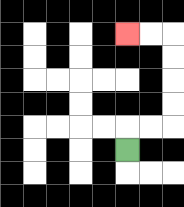{'start': '[5, 6]', 'end': '[5, 1]', 'path_directions': 'U,R,R,U,U,U,U,L,L', 'path_coordinates': '[[5, 6], [5, 5], [6, 5], [7, 5], [7, 4], [7, 3], [7, 2], [7, 1], [6, 1], [5, 1]]'}